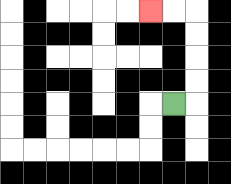{'start': '[7, 4]', 'end': '[6, 0]', 'path_directions': 'R,U,U,U,U,L,L', 'path_coordinates': '[[7, 4], [8, 4], [8, 3], [8, 2], [8, 1], [8, 0], [7, 0], [6, 0]]'}